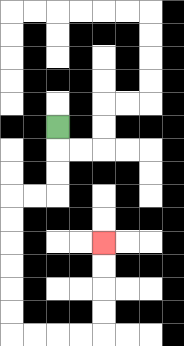{'start': '[2, 5]', 'end': '[4, 10]', 'path_directions': 'D,D,D,L,L,D,D,D,D,D,D,R,R,R,R,U,U,U,U', 'path_coordinates': '[[2, 5], [2, 6], [2, 7], [2, 8], [1, 8], [0, 8], [0, 9], [0, 10], [0, 11], [0, 12], [0, 13], [0, 14], [1, 14], [2, 14], [3, 14], [4, 14], [4, 13], [4, 12], [4, 11], [4, 10]]'}